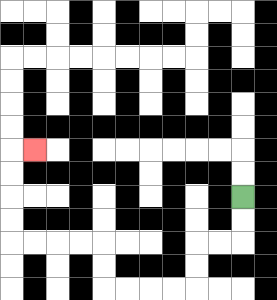{'start': '[10, 8]', 'end': '[1, 6]', 'path_directions': 'D,D,L,L,D,D,L,L,L,L,U,U,L,L,L,L,U,U,U,U,R', 'path_coordinates': '[[10, 8], [10, 9], [10, 10], [9, 10], [8, 10], [8, 11], [8, 12], [7, 12], [6, 12], [5, 12], [4, 12], [4, 11], [4, 10], [3, 10], [2, 10], [1, 10], [0, 10], [0, 9], [0, 8], [0, 7], [0, 6], [1, 6]]'}